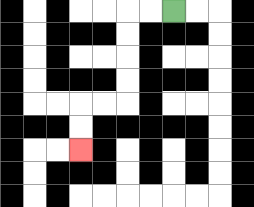{'start': '[7, 0]', 'end': '[3, 6]', 'path_directions': 'L,L,D,D,D,D,L,L,D,D', 'path_coordinates': '[[7, 0], [6, 0], [5, 0], [5, 1], [5, 2], [5, 3], [5, 4], [4, 4], [3, 4], [3, 5], [3, 6]]'}